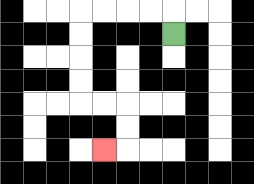{'start': '[7, 1]', 'end': '[4, 6]', 'path_directions': 'U,L,L,L,L,D,D,D,D,R,R,D,D,L', 'path_coordinates': '[[7, 1], [7, 0], [6, 0], [5, 0], [4, 0], [3, 0], [3, 1], [3, 2], [3, 3], [3, 4], [4, 4], [5, 4], [5, 5], [5, 6], [4, 6]]'}